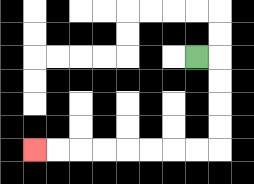{'start': '[8, 2]', 'end': '[1, 6]', 'path_directions': 'R,D,D,D,D,L,L,L,L,L,L,L,L', 'path_coordinates': '[[8, 2], [9, 2], [9, 3], [9, 4], [9, 5], [9, 6], [8, 6], [7, 6], [6, 6], [5, 6], [4, 6], [3, 6], [2, 6], [1, 6]]'}